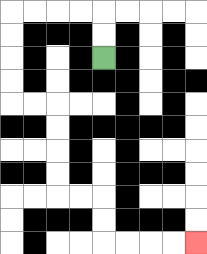{'start': '[4, 2]', 'end': '[8, 10]', 'path_directions': 'U,U,L,L,L,L,D,D,D,D,R,R,D,D,D,D,R,R,D,D,R,R,R,R', 'path_coordinates': '[[4, 2], [4, 1], [4, 0], [3, 0], [2, 0], [1, 0], [0, 0], [0, 1], [0, 2], [0, 3], [0, 4], [1, 4], [2, 4], [2, 5], [2, 6], [2, 7], [2, 8], [3, 8], [4, 8], [4, 9], [4, 10], [5, 10], [6, 10], [7, 10], [8, 10]]'}